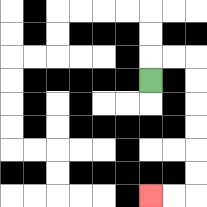{'start': '[6, 3]', 'end': '[6, 8]', 'path_directions': 'U,R,R,D,D,D,D,D,D,L,L', 'path_coordinates': '[[6, 3], [6, 2], [7, 2], [8, 2], [8, 3], [8, 4], [8, 5], [8, 6], [8, 7], [8, 8], [7, 8], [6, 8]]'}